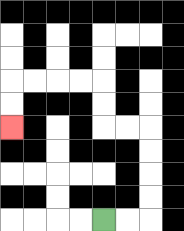{'start': '[4, 9]', 'end': '[0, 5]', 'path_directions': 'R,R,U,U,U,U,L,L,U,U,L,L,L,L,D,D', 'path_coordinates': '[[4, 9], [5, 9], [6, 9], [6, 8], [6, 7], [6, 6], [6, 5], [5, 5], [4, 5], [4, 4], [4, 3], [3, 3], [2, 3], [1, 3], [0, 3], [0, 4], [0, 5]]'}